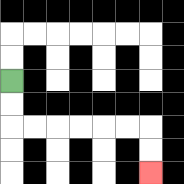{'start': '[0, 3]', 'end': '[6, 7]', 'path_directions': 'D,D,R,R,R,R,R,R,D,D', 'path_coordinates': '[[0, 3], [0, 4], [0, 5], [1, 5], [2, 5], [3, 5], [4, 5], [5, 5], [6, 5], [6, 6], [6, 7]]'}